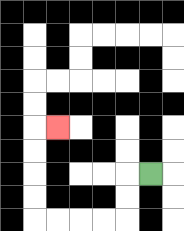{'start': '[6, 7]', 'end': '[2, 5]', 'path_directions': 'L,D,D,L,L,L,L,U,U,U,U,R', 'path_coordinates': '[[6, 7], [5, 7], [5, 8], [5, 9], [4, 9], [3, 9], [2, 9], [1, 9], [1, 8], [1, 7], [1, 6], [1, 5], [2, 5]]'}